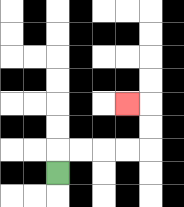{'start': '[2, 7]', 'end': '[5, 4]', 'path_directions': 'U,R,R,R,R,U,U,L', 'path_coordinates': '[[2, 7], [2, 6], [3, 6], [4, 6], [5, 6], [6, 6], [6, 5], [6, 4], [5, 4]]'}